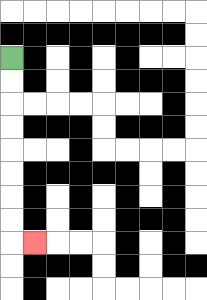{'start': '[0, 2]', 'end': '[1, 10]', 'path_directions': 'D,D,D,D,D,D,D,D,R', 'path_coordinates': '[[0, 2], [0, 3], [0, 4], [0, 5], [0, 6], [0, 7], [0, 8], [0, 9], [0, 10], [1, 10]]'}